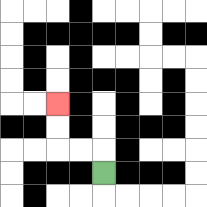{'start': '[4, 7]', 'end': '[2, 4]', 'path_directions': 'U,L,L,U,U', 'path_coordinates': '[[4, 7], [4, 6], [3, 6], [2, 6], [2, 5], [2, 4]]'}